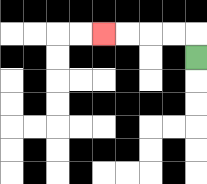{'start': '[8, 2]', 'end': '[4, 1]', 'path_directions': 'U,L,L,L,L', 'path_coordinates': '[[8, 2], [8, 1], [7, 1], [6, 1], [5, 1], [4, 1]]'}